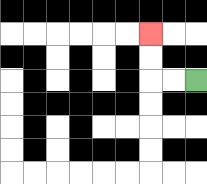{'start': '[8, 3]', 'end': '[6, 1]', 'path_directions': 'L,L,U,U', 'path_coordinates': '[[8, 3], [7, 3], [6, 3], [6, 2], [6, 1]]'}